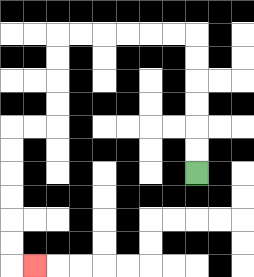{'start': '[8, 7]', 'end': '[1, 11]', 'path_directions': 'U,U,U,U,U,U,L,L,L,L,L,L,D,D,D,D,L,L,D,D,D,D,D,D,R', 'path_coordinates': '[[8, 7], [8, 6], [8, 5], [8, 4], [8, 3], [8, 2], [8, 1], [7, 1], [6, 1], [5, 1], [4, 1], [3, 1], [2, 1], [2, 2], [2, 3], [2, 4], [2, 5], [1, 5], [0, 5], [0, 6], [0, 7], [0, 8], [0, 9], [0, 10], [0, 11], [1, 11]]'}